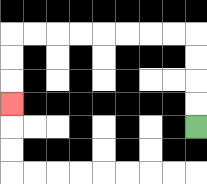{'start': '[8, 5]', 'end': '[0, 4]', 'path_directions': 'U,U,U,U,L,L,L,L,L,L,L,L,D,D,D', 'path_coordinates': '[[8, 5], [8, 4], [8, 3], [8, 2], [8, 1], [7, 1], [6, 1], [5, 1], [4, 1], [3, 1], [2, 1], [1, 1], [0, 1], [0, 2], [0, 3], [0, 4]]'}